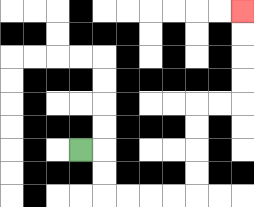{'start': '[3, 6]', 'end': '[10, 0]', 'path_directions': 'R,D,D,R,R,R,R,U,U,U,U,R,R,U,U,U,U', 'path_coordinates': '[[3, 6], [4, 6], [4, 7], [4, 8], [5, 8], [6, 8], [7, 8], [8, 8], [8, 7], [8, 6], [8, 5], [8, 4], [9, 4], [10, 4], [10, 3], [10, 2], [10, 1], [10, 0]]'}